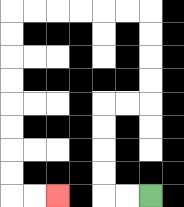{'start': '[6, 8]', 'end': '[2, 8]', 'path_directions': 'L,L,U,U,U,U,R,R,U,U,U,U,L,L,L,L,L,L,D,D,D,D,D,D,D,D,R,R', 'path_coordinates': '[[6, 8], [5, 8], [4, 8], [4, 7], [4, 6], [4, 5], [4, 4], [5, 4], [6, 4], [6, 3], [6, 2], [6, 1], [6, 0], [5, 0], [4, 0], [3, 0], [2, 0], [1, 0], [0, 0], [0, 1], [0, 2], [0, 3], [0, 4], [0, 5], [0, 6], [0, 7], [0, 8], [1, 8], [2, 8]]'}